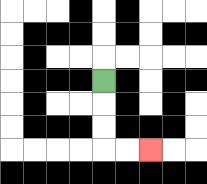{'start': '[4, 3]', 'end': '[6, 6]', 'path_directions': 'D,D,D,R,R', 'path_coordinates': '[[4, 3], [4, 4], [4, 5], [4, 6], [5, 6], [6, 6]]'}